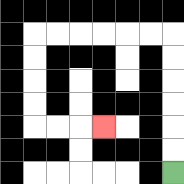{'start': '[7, 7]', 'end': '[4, 5]', 'path_directions': 'U,U,U,U,U,U,L,L,L,L,L,L,D,D,D,D,R,R,R', 'path_coordinates': '[[7, 7], [7, 6], [7, 5], [7, 4], [7, 3], [7, 2], [7, 1], [6, 1], [5, 1], [4, 1], [3, 1], [2, 1], [1, 1], [1, 2], [1, 3], [1, 4], [1, 5], [2, 5], [3, 5], [4, 5]]'}